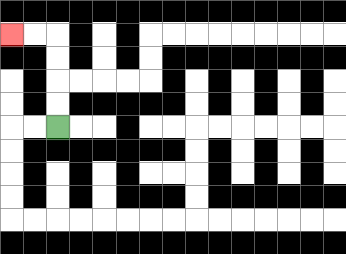{'start': '[2, 5]', 'end': '[0, 1]', 'path_directions': 'U,U,U,U,L,L', 'path_coordinates': '[[2, 5], [2, 4], [2, 3], [2, 2], [2, 1], [1, 1], [0, 1]]'}